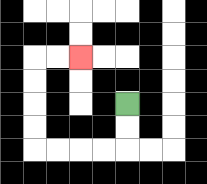{'start': '[5, 4]', 'end': '[3, 2]', 'path_directions': 'D,D,L,L,L,L,U,U,U,U,R,R', 'path_coordinates': '[[5, 4], [5, 5], [5, 6], [4, 6], [3, 6], [2, 6], [1, 6], [1, 5], [1, 4], [1, 3], [1, 2], [2, 2], [3, 2]]'}